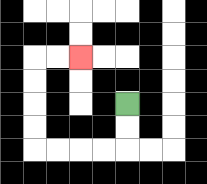{'start': '[5, 4]', 'end': '[3, 2]', 'path_directions': 'D,D,L,L,L,L,U,U,U,U,R,R', 'path_coordinates': '[[5, 4], [5, 5], [5, 6], [4, 6], [3, 6], [2, 6], [1, 6], [1, 5], [1, 4], [1, 3], [1, 2], [2, 2], [3, 2]]'}